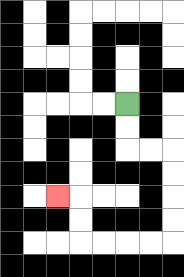{'start': '[5, 4]', 'end': '[2, 8]', 'path_directions': 'D,D,R,R,D,D,D,D,L,L,L,L,U,U,L', 'path_coordinates': '[[5, 4], [5, 5], [5, 6], [6, 6], [7, 6], [7, 7], [7, 8], [7, 9], [7, 10], [6, 10], [5, 10], [4, 10], [3, 10], [3, 9], [3, 8], [2, 8]]'}